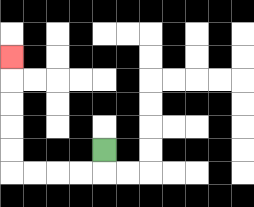{'start': '[4, 6]', 'end': '[0, 2]', 'path_directions': 'D,L,L,L,L,U,U,U,U,U', 'path_coordinates': '[[4, 6], [4, 7], [3, 7], [2, 7], [1, 7], [0, 7], [0, 6], [0, 5], [0, 4], [0, 3], [0, 2]]'}